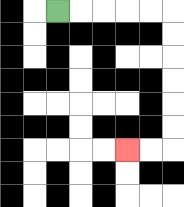{'start': '[2, 0]', 'end': '[5, 6]', 'path_directions': 'R,R,R,R,R,D,D,D,D,D,D,L,L', 'path_coordinates': '[[2, 0], [3, 0], [4, 0], [5, 0], [6, 0], [7, 0], [7, 1], [7, 2], [7, 3], [7, 4], [7, 5], [7, 6], [6, 6], [5, 6]]'}